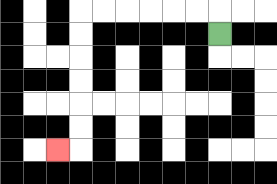{'start': '[9, 1]', 'end': '[2, 6]', 'path_directions': 'U,L,L,L,L,L,L,D,D,D,D,D,D,L', 'path_coordinates': '[[9, 1], [9, 0], [8, 0], [7, 0], [6, 0], [5, 0], [4, 0], [3, 0], [3, 1], [3, 2], [3, 3], [3, 4], [3, 5], [3, 6], [2, 6]]'}